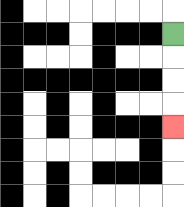{'start': '[7, 1]', 'end': '[7, 5]', 'path_directions': 'D,D,D,D', 'path_coordinates': '[[7, 1], [7, 2], [7, 3], [7, 4], [7, 5]]'}